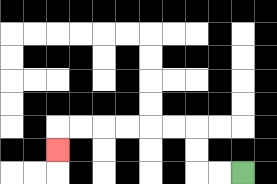{'start': '[10, 7]', 'end': '[2, 6]', 'path_directions': 'L,L,U,U,L,L,L,L,L,L,D', 'path_coordinates': '[[10, 7], [9, 7], [8, 7], [8, 6], [8, 5], [7, 5], [6, 5], [5, 5], [4, 5], [3, 5], [2, 5], [2, 6]]'}